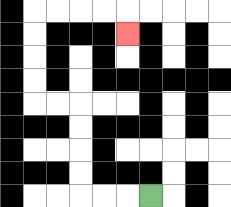{'start': '[6, 8]', 'end': '[5, 1]', 'path_directions': 'L,L,L,U,U,U,U,L,L,U,U,U,U,R,R,R,R,D', 'path_coordinates': '[[6, 8], [5, 8], [4, 8], [3, 8], [3, 7], [3, 6], [3, 5], [3, 4], [2, 4], [1, 4], [1, 3], [1, 2], [1, 1], [1, 0], [2, 0], [3, 0], [4, 0], [5, 0], [5, 1]]'}